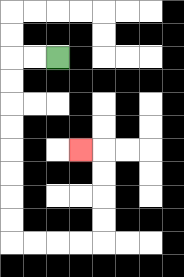{'start': '[2, 2]', 'end': '[3, 6]', 'path_directions': 'L,L,D,D,D,D,D,D,D,D,R,R,R,R,U,U,U,U,L', 'path_coordinates': '[[2, 2], [1, 2], [0, 2], [0, 3], [0, 4], [0, 5], [0, 6], [0, 7], [0, 8], [0, 9], [0, 10], [1, 10], [2, 10], [3, 10], [4, 10], [4, 9], [4, 8], [4, 7], [4, 6], [3, 6]]'}